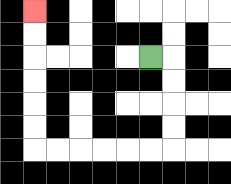{'start': '[6, 2]', 'end': '[1, 0]', 'path_directions': 'R,D,D,D,D,L,L,L,L,L,L,U,U,U,U,U,U', 'path_coordinates': '[[6, 2], [7, 2], [7, 3], [7, 4], [7, 5], [7, 6], [6, 6], [5, 6], [4, 6], [3, 6], [2, 6], [1, 6], [1, 5], [1, 4], [1, 3], [1, 2], [1, 1], [1, 0]]'}